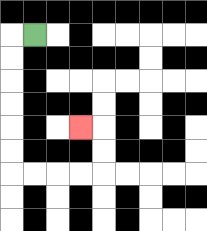{'start': '[1, 1]', 'end': '[3, 5]', 'path_directions': 'L,D,D,D,D,D,D,R,R,R,R,U,U,L', 'path_coordinates': '[[1, 1], [0, 1], [0, 2], [0, 3], [0, 4], [0, 5], [0, 6], [0, 7], [1, 7], [2, 7], [3, 7], [4, 7], [4, 6], [4, 5], [3, 5]]'}